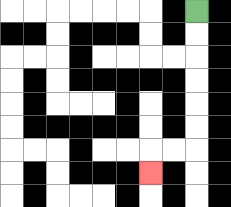{'start': '[8, 0]', 'end': '[6, 7]', 'path_directions': 'D,D,D,D,D,D,L,L,D', 'path_coordinates': '[[8, 0], [8, 1], [8, 2], [8, 3], [8, 4], [8, 5], [8, 6], [7, 6], [6, 6], [6, 7]]'}